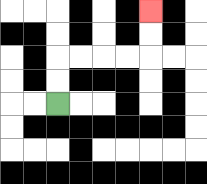{'start': '[2, 4]', 'end': '[6, 0]', 'path_directions': 'U,U,R,R,R,R,U,U', 'path_coordinates': '[[2, 4], [2, 3], [2, 2], [3, 2], [4, 2], [5, 2], [6, 2], [6, 1], [6, 0]]'}